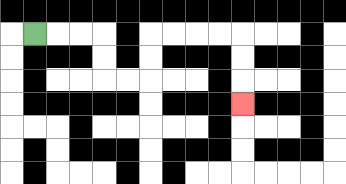{'start': '[1, 1]', 'end': '[10, 4]', 'path_directions': 'R,R,R,D,D,R,R,U,U,R,R,R,R,D,D,D', 'path_coordinates': '[[1, 1], [2, 1], [3, 1], [4, 1], [4, 2], [4, 3], [5, 3], [6, 3], [6, 2], [6, 1], [7, 1], [8, 1], [9, 1], [10, 1], [10, 2], [10, 3], [10, 4]]'}